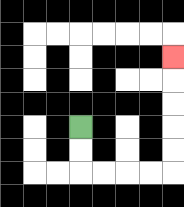{'start': '[3, 5]', 'end': '[7, 2]', 'path_directions': 'D,D,R,R,R,R,U,U,U,U,U', 'path_coordinates': '[[3, 5], [3, 6], [3, 7], [4, 7], [5, 7], [6, 7], [7, 7], [7, 6], [7, 5], [7, 4], [7, 3], [7, 2]]'}